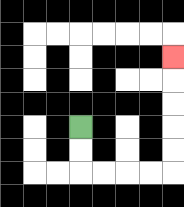{'start': '[3, 5]', 'end': '[7, 2]', 'path_directions': 'D,D,R,R,R,R,U,U,U,U,U', 'path_coordinates': '[[3, 5], [3, 6], [3, 7], [4, 7], [5, 7], [6, 7], [7, 7], [7, 6], [7, 5], [7, 4], [7, 3], [7, 2]]'}